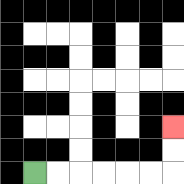{'start': '[1, 7]', 'end': '[7, 5]', 'path_directions': 'R,R,R,R,R,R,U,U', 'path_coordinates': '[[1, 7], [2, 7], [3, 7], [4, 7], [5, 7], [6, 7], [7, 7], [7, 6], [7, 5]]'}